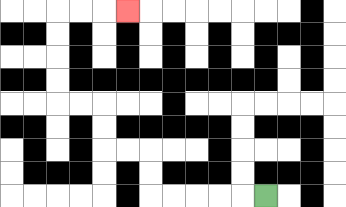{'start': '[11, 8]', 'end': '[5, 0]', 'path_directions': 'L,L,L,L,L,U,U,L,L,U,U,L,L,U,U,U,U,R,R,R', 'path_coordinates': '[[11, 8], [10, 8], [9, 8], [8, 8], [7, 8], [6, 8], [6, 7], [6, 6], [5, 6], [4, 6], [4, 5], [4, 4], [3, 4], [2, 4], [2, 3], [2, 2], [2, 1], [2, 0], [3, 0], [4, 0], [5, 0]]'}